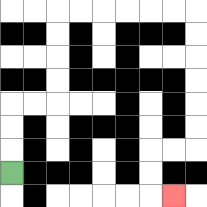{'start': '[0, 7]', 'end': '[7, 8]', 'path_directions': 'U,U,U,R,R,U,U,U,U,R,R,R,R,R,R,D,D,D,D,D,D,L,L,D,D,R', 'path_coordinates': '[[0, 7], [0, 6], [0, 5], [0, 4], [1, 4], [2, 4], [2, 3], [2, 2], [2, 1], [2, 0], [3, 0], [4, 0], [5, 0], [6, 0], [7, 0], [8, 0], [8, 1], [8, 2], [8, 3], [8, 4], [8, 5], [8, 6], [7, 6], [6, 6], [6, 7], [6, 8], [7, 8]]'}